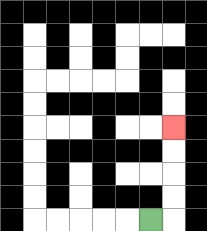{'start': '[6, 9]', 'end': '[7, 5]', 'path_directions': 'R,U,U,U,U', 'path_coordinates': '[[6, 9], [7, 9], [7, 8], [7, 7], [7, 6], [7, 5]]'}